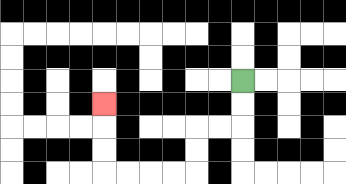{'start': '[10, 3]', 'end': '[4, 4]', 'path_directions': 'D,D,L,L,D,D,L,L,L,L,U,U,U', 'path_coordinates': '[[10, 3], [10, 4], [10, 5], [9, 5], [8, 5], [8, 6], [8, 7], [7, 7], [6, 7], [5, 7], [4, 7], [4, 6], [4, 5], [4, 4]]'}